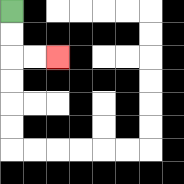{'start': '[0, 0]', 'end': '[2, 2]', 'path_directions': 'D,D,R,R', 'path_coordinates': '[[0, 0], [0, 1], [0, 2], [1, 2], [2, 2]]'}